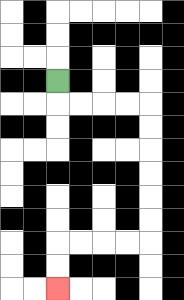{'start': '[2, 3]', 'end': '[2, 12]', 'path_directions': 'D,R,R,R,R,D,D,D,D,D,D,L,L,L,L,D,D', 'path_coordinates': '[[2, 3], [2, 4], [3, 4], [4, 4], [5, 4], [6, 4], [6, 5], [6, 6], [6, 7], [6, 8], [6, 9], [6, 10], [5, 10], [4, 10], [3, 10], [2, 10], [2, 11], [2, 12]]'}